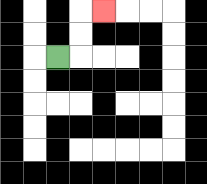{'start': '[2, 2]', 'end': '[4, 0]', 'path_directions': 'R,U,U,R', 'path_coordinates': '[[2, 2], [3, 2], [3, 1], [3, 0], [4, 0]]'}